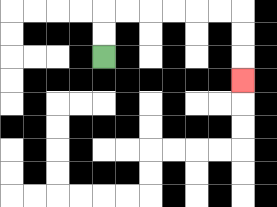{'start': '[4, 2]', 'end': '[10, 3]', 'path_directions': 'U,U,R,R,R,R,R,R,D,D,D', 'path_coordinates': '[[4, 2], [4, 1], [4, 0], [5, 0], [6, 0], [7, 0], [8, 0], [9, 0], [10, 0], [10, 1], [10, 2], [10, 3]]'}